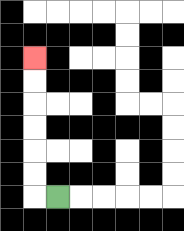{'start': '[2, 8]', 'end': '[1, 2]', 'path_directions': 'L,U,U,U,U,U,U', 'path_coordinates': '[[2, 8], [1, 8], [1, 7], [1, 6], [1, 5], [1, 4], [1, 3], [1, 2]]'}